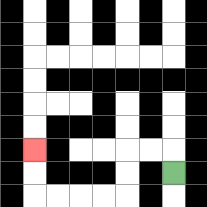{'start': '[7, 7]', 'end': '[1, 6]', 'path_directions': 'U,L,L,D,D,L,L,L,L,U,U', 'path_coordinates': '[[7, 7], [7, 6], [6, 6], [5, 6], [5, 7], [5, 8], [4, 8], [3, 8], [2, 8], [1, 8], [1, 7], [1, 6]]'}